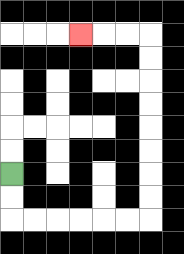{'start': '[0, 7]', 'end': '[3, 1]', 'path_directions': 'D,D,R,R,R,R,R,R,U,U,U,U,U,U,U,U,L,L,L', 'path_coordinates': '[[0, 7], [0, 8], [0, 9], [1, 9], [2, 9], [3, 9], [4, 9], [5, 9], [6, 9], [6, 8], [6, 7], [6, 6], [6, 5], [6, 4], [6, 3], [6, 2], [6, 1], [5, 1], [4, 1], [3, 1]]'}